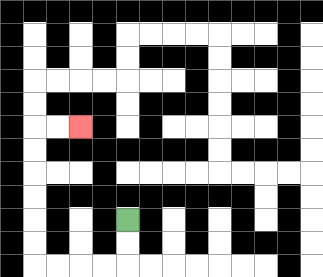{'start': '[5, 9]', 'end': '[3, 5]', 'path_directions': 'D,D,L,L,L,L,U,U,U,U,U,U,R,R', 'path_coordinates': '[[5, 9], [5, 10], [5, 11], [4, 11], [3, 11], [2, 11], [1, 11], [1, 10], [1, 9], [1, 8], [1, 7], [1, 6], [1, 5], [2, 5], [3, 5]]'}